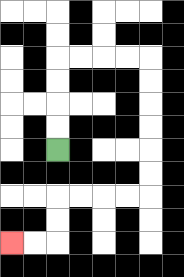{'start': '[2, 6]', 'end': '[0, 10]', 'path_directions': 'U,U,U,U,R,R,R,R,D,D,D,D,D,D,L,L,L,L,D,D,L,L', 'path_coordinates': '[[2, 6], [2, 5], [2, 4], [2, 3], [2, 2], [3, 2], [4, 2], [5, 2], [6, 2], [6, 3], [6, 4], [6, 5], [6, 6], [6, 7], [6, 8], [5, 8], [4, 8], [3, 8], [2, 8], [2, 9], [2, 10], [1, 10], [0, 10]]'}